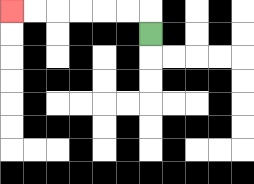{'start': '[6, 1]', 'end': '[0, 0]', 'path_directions': 'U,L,L,L,L,L,L', 'path_coordinates': '[[6, 1], [6, 0], [5, 0], [4, 0], [3, 0], [2, 0], [1, 0], [0, 0]]'}